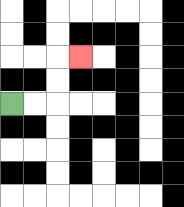{'start': '[0, 4]', 'end': '[3, 2]', 'path_directions': 'R,R,U,U,R', 'path_coordinates': '[[0, 4], [1, 4], [2, 4], [2, 3], [2, 2], [3, 2]]'}